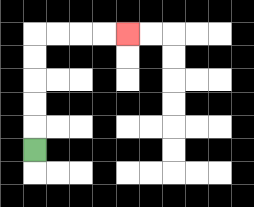{'start': '[1, 6]', 'end': '[5, 1]', 'path_directions': 'U,U,U,U,U,R,R,R,R', 'path_coordinates': '[[1, 6], [1, 5], [1, 4], [1, 3], [1, 2], [1, 1], [2, 1], [3, 1], [4, 1], [5, 1]]'}